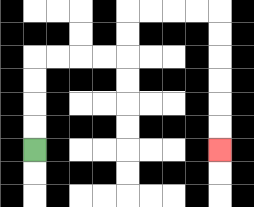{'start': '[1, 6]', 'end': '[9, 6]', 'path_directions': 'U,U,U,U,R,R,R,R,U,U,R,R,R,R,D,D,D,D,D,D', 'path_coordinates': '[[1, 6], [1, 5], [1, 4], [1, 3], [1, 2], [2, 2], [3, 2], [4, 2], [5, 2], [5, 1], [5, 0], [6, 0], [7, 0], [8, 0], [9, 0], [9, 1], [9, 2], [9, 3], [9, 4], [9, 5], [9, 6]]'}